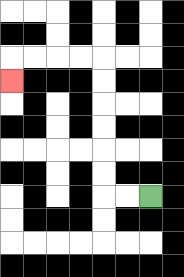{'start': '[6, 8]', 'end': '[0, 3]', 'path_directions': 'L,L,U,U,U,U,U,U,L,L,L,L,D', 'path_coordinates': '[[6, 8], [5, 8], [4, 8], [4, 7], [4, 6], [4, 5], [4, 4], [4, 3], [4, 2], [3, 2], [2, 2], [1, 2], [0, 2], [0, 3]]'}